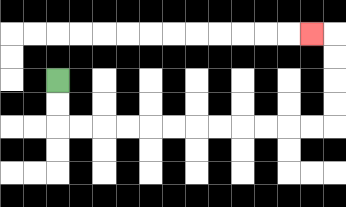{'start': '[2, 3]', 'end': '[13, 1]', 'path_directions': 'D,D,R,R,R,R,R,R,R,R,R,R,R,R,U,U,U,U,L', 'path_coordinates': '[[2, 3], [2, 4], [2, 5], [3, 5], [4, 5], [5, 5], [6, 5], [7, 5], [8, 5], [9, 5], [10, 5], [11, 5], [12, 5], [13, 5], [14, 5], [14, 4], [14, 3], [14, 2], [14, 1], [13, 1]]'}